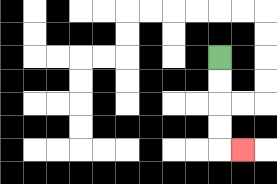{'start': '[9, 2]', 'end': '[10, 6]', 'path_directions': 'D,D,D,D,R', 'path_coordinates': '[[9, 2], [9, 3], [9, 4], [9, 5], [9, 6], [10, 6]]'}